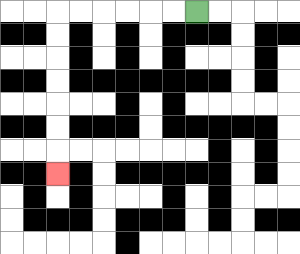{'start': '[8, 0]', 'end': '[2, 7]', 'path_directions': 'L,L,L,L,L,L,D,D,D,D,D,D,D', 'path_coordinates': '[[8, 0], [7, 0], [6, 0], [5, 0], [4, 0], [3, 0], [2, 0], [2, 1], [2, 2], [2, 3], [2, 4], [2, 5], [2, 6], [2, 7]]'}